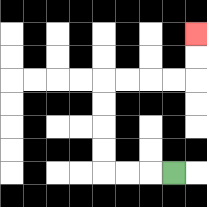{'start': '[7, 7]', 'end': '[8, 1]', 'path_directions': 'L,L,L,U,U,U,U,R,R,R,R,U,U', 'path_coordinates': '[[7, 7], [6, 7], [5, 7], [4, 7], [4, 6], [4, 5], [4, 4], [4, 3], [5, 3], [6, 3], [7, 3], [8, 3], [8, 2], [8, 1]]'}